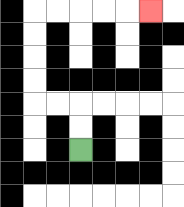{'start': '[3, 6]', 'end': '[6, 0]', 'path_directions': 'U,U,L,L,U,U,U,U,R,R,R,R,R', 'path_coordinates': '[[3, 6], [3, 5], [3, 4], [2, 4], [1, 4], [1, 3], [1, 2], [1, 1], [1, 0], [2, 0], [3, 0], [4, 0], [5, 0], [6, 0]]'}